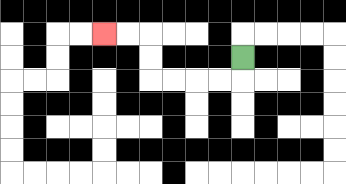{'start': '[10, 2]', 'end': '[4, 1]', 'path_directions': 'D,L,L,L,L,U,U,L,L', 'path_coordinates': '[[10, 2], [10, 3], [9, 3], [8, 3], [7, 3], [6, 3], [6, 2], [6, 1], [5, 1], [4, 1]]'}